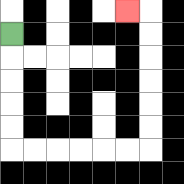{'start': '[0, 1]', 'end': '[5, 0]', 'path_directions': 'D,D,D,D,D,R,R,R,R,R,R,U,U,U,U,U,U,L', 'path_coordinates': '[[0, 1], [0, 2], [0, 3], [0, 4], [0, 5], [0, 6], [1, 6], [2, 6], [3, 6], [4, 6], [5, 6], [6, 6], [6, 5], [6, 4], [6, 3], [6, 2], [6, 1], [6, 0], [5, 0]]'}